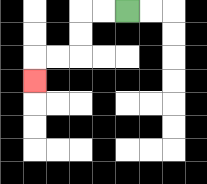{'start': '[5, 0]', 'end': '[1, 3]', 'path_directions': 'L,L,D,D,L,L,D', 'path_coordinates': '[[5, 0], [4, 0], [3, 0], [3, 1], [3, 2], [2, 2], [1, 2], [1, 3]]'}